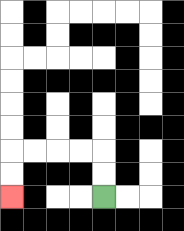{'start': '[4, 8]', 'end': '[0, 8]', 'path_directions': 'U,U,L,L,L,L,D,D', 'path_coordinates': '[[4, 8], [4, 7], [4, 6], [3, 6], [2, 6], [1, 6], [0, 6], [0, 7], [0, 8]]'}